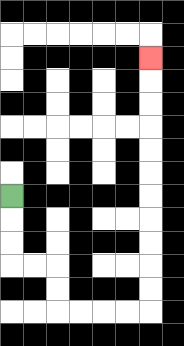{'start': '[0, 8]', 'end': '[6, 2]', 'path_directions': 'D,D,D,R,R,D,D,R,R,R,R,U,U,U,U,U,U,U,U,U,U,U', 'path_coordinates': '[[0, 8], [0, 9], [0, 10], [0, 11], [1, 11], [2, 11], [2, 12], [2, 13], [3, 13], [4, 13], [5, 13], [6, 13], [6, 12], [6, 11], [6, 10], [6, 9], [6, 8], [6, 7], [6, 6], [6, 5], [6, 4], [6, 3], [6, 2]]'}